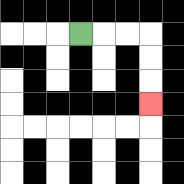{'start': '[3, 1]', 'end': '[6, 4]', 'path_directions': 'R,R,R,D,D,D', 'path_coordinates': '[[3, 1], [4, 1], [5, 1], [6, 1], [6, 2], [6, 3], [6, 4]]'}